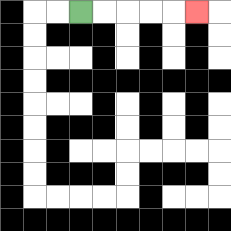{'start': '[3, 0]', 'end': '[8, 0]', 'path_directions': 'R,R,R,R,R', 'path_coordinates': '[[3, 0], [4, 0], [5, 0], [6, 0], [7, 0], [8, 0]]'}